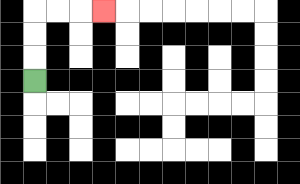{'start': '[1, 3]', 'end': '[4, 0]', 'path_directions': 'U,U,U,R,R,R', 'path_coordinates': '[[1, 3], [1, 2], [1, 1], [1, 0], [2, 0], [3, 0], [4, 0]]'}